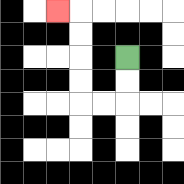{'start': '[5, 2]', 'end': '[2, 0]', 'path_directions': 'D,D,L,L,U,U,U,U,L', 'path_coordinates': '[[5, 2], [5, 3], [5, 4], [4, 4], [3, 4], [3, 3], [3, 2], [3, 1], [3, 0], [2, 0]]'}